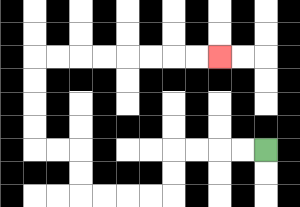{'start': '[11, 6]', 'end': '[9, 2]', 'path_directions': 'L,L,L,L,D,D,L,L,L,L,U,U,L,L,U,U,U,U,R,R,R,R,R,R,R,R', 'path_coordinates': '[[11, 6], [10, 6], [9, 6], [8, 6], [7, 6], [7, 7], [7, 8], [6, 8], [5, 8], [4, 8], [3, 8], [3, 7], [3, 6], [2, 6], [1, 6], [1, 5], [1, 4], [1, 3], [1, 2], [2, 2], [3, 2], [4, 2], [5, 2], [6, 2], [7, 2], [8, 2], [9, 2]]'}